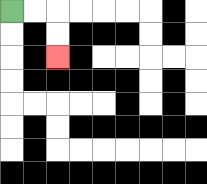{'start': '[0, 0]', 'end': '[2, 2]', 'path_directions': 'R,R,D,D', 'path_coordinates': '[[0, 0], [1, 0], [2, 0], [2, 1], [2, 2]]'}